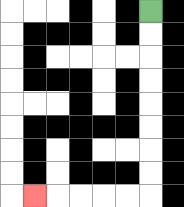{'start': '[6, 0]', 'end': '[1, 8]', 'path_directions': 'D,D,D,D,D,D,D,D,L,L,L,L,L', 'path_coordinates': '[[6, 0], [6, 1], [6, 2], [6, 3], [6, 4], [6, 5], [6, 6], [6, 7], [6, 8], [5, 8], [4, 8], [3, 8], [2, 8], [1, 8]]'}